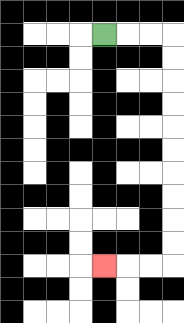{'start': '[4, 1]', 'end': '[4, 11]', 'path_directions': 'R,R,R,D,D,D,D,D,D,D,D,D,D,L,L,L', 'path_coordinates': '[[4, 1], [5, 1], [6, 1], [7, 1], [7, 2], [7, 3], [7, 4], [7, 5], [7, 6], [7, 7], [7, 8], [7, 9], [7, 10], [7, 11], [6, 11], [5, 11], [4, 11]]'}